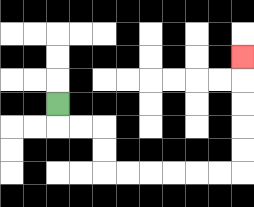{'start': '[2, 4]', 'end': '[10, 2]', 'path_directions': 'D,R,R,D,D,R,R,R,R,R,R,U,U,U,U,U', 'path_coordinates': '[[2, 4], [2, 5], [3, 5], [4, 5], [4, 6], [4, 7], [5, 7], [6, 7], [7, 7], [8, 7], [9, 7], [10, 7], [10, 6], [10, 5], [10, 4], [10, 3], [10, 2]]'}